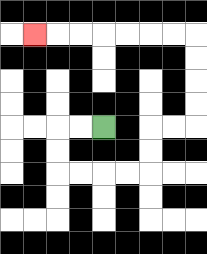{'start': '[4, 5]', 'end': '[1, 1]', 'path_directions': 'L,L,D,D,R,R,R,R,U,U,R,R,U,U,U,U,L,L,L,L,L,L,L', 'path_coordinates': '[[4, 5], [3, 5], [2, 5], [2, 6], [2, 7], [3, 7], [4, 7], [5, 7], [6, 7], [6, 6], [6, 5], [7, 5], [8, 5], [8, 4], [8, 3], [8, 2], [8, 1], [7, 1], [6, 1], [5, 1], [4, 1], [3, 1], [2, 1], [1, 1]]'}